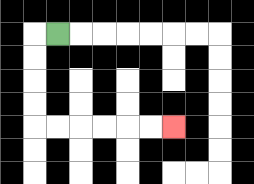{'start': '[2, 1]', 'end': '[7, 5]', 'path_directions': 'L,D,D,D,D,R,R,R,R,R,R', 'path_coordinates': '[[2, 1], [1, 1], [1, 2], [1, 3], [1, 4], [1, 5], [2, 5], [3, 5], [4, 5], [5, 5], [6, 5], [7, 5]]'}